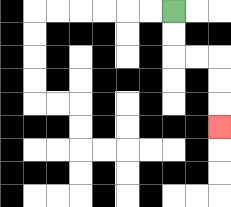{'start': '[7, 0]', 'end': '[9, 5]', 'path_directions': 'D,D,R,R,D,D,D', 'path_coordinates': '[[7, 0], [7, 1], [7, 2], [8, 2], [9, 2], [9, 3], [9, 4], [9, 5]]'}